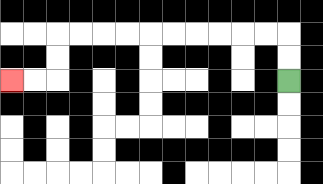{'start': '[12, 3]', 'end': '[0, 3]', 'path_directions': 'U,U,L,L,L,L,L,L,L,L,L,L,D,D,L,L', 'path_coordinates': '[[12, 3], [12, 2], [12, 1], [11, 1], [10, 1], [9, 1], [8, 1], [7, 1], [6, 1], [5, 1], [4, 1], [3, 1], [2, 1], [2, 2], [2, 3], [1, 3], [0, 3]]'}